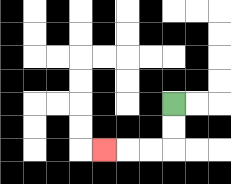{'start': '[7, 4]', 'end': '[4, 6]', 'path_directions': 'D,D,L,L,L', 'path_coordinates': '[[7, 4], [7, 5], [7, 6], [6, 6], [5, 6], [4, 6]]'}